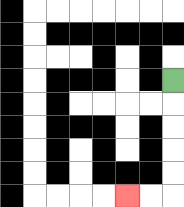{'start': '[7, 3]', 'end': '[5, 8]', 'path_directions': 'D,D,D,D,D,L,L', 'path_coordinates': '[[7, 3], [7, 4], [7, 5], [7, 6], [7, 7], [7, 8], [6, 8], [5, 8]]'}